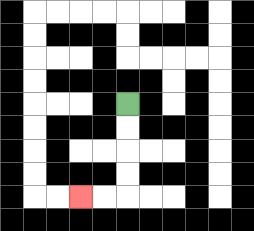{'start': '[5, 4]', 'end': '[3, 8]', 'path_directions': 'D,D,D,D,L,L', 'path_coordinates': '[[5, 4], [5, 5], [5, 6], [5, 7], [5, 8], [4, 8], [3, 8]]'}